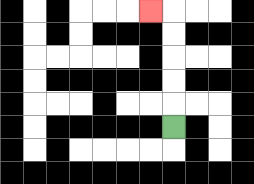{'start': '[7, 5]', 'end': '[6, 0]', 'path_directions': 'U,U,U,U,U,L', 'path_coordinates': '[[7, 5], [7, 4], [7, 3], [7, 2], [7, 1], [7, 0], [6, 0]]'}